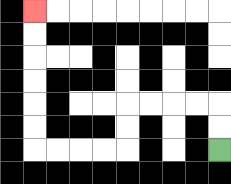{'start': '[9, 6]', 'end': '[1, 0]', 'path_directions': 'U,U,L,L,L,L,D,D,L,L,L,L,U,U,U,U,U,U', 'path_coordinates': '[[9, 6], [9, 5], [9, 4], [8, 4], [7, 4], [6, 4], [5, 4], [5, 5], [5, 6], [4, 6], [3, 6], [2, 6], [1, 6], [1, 5], [1, 4], [1, 3], [1, 2], [1, 1], [1, 0]]'}